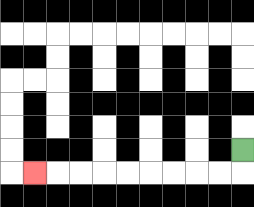{'start': '[10, 6]', 'end': '[1, 7]', 'path_directions': 'D,L,L,L,L,L,L,L,L,L', 'path_coordinates': '[[10, 6], [10, 7], [9, 7], [8, 7], [7, 7], [6, 7], [5, 7], [4, 7], [3, 7], [2, 7], [1, 7]]'}